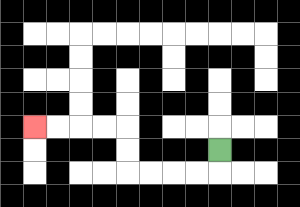{'start': '[9, 6]', 'end': '[1, 5]', 'path_directions': 'D,L,L,L,L,U,U,L,L,L,L', 'path_coordinates': '[[9, 6], [9, 7], [8, 7], [7, 7], [6, 7], [5, 7], [5, 6], [5, 5], [4, 5], [3, 5], [2, 5], [1, 5]]'}